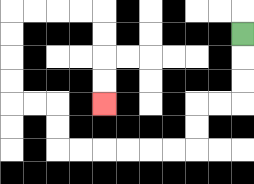{'start': '[10, 1]', 'end': '[4, 4]', 'path_directions': 'D,D,D,L,L,D,D,L,L,L,L,L,L,U,U,L,L,U,U,U,U,R,R,R,R,D,D,D,D', 'path_coordinates': '[[10, 1], [10, 2], [10, 3], [10, 4], [9, 4], [8, 4], [8, 5], [8, 6], [7, 6], [6, 6], [5, 6], [4, 6], [3, 6], [2, 6], [2, 5], [2, 4], [1, 4], [0, 4], [0, 3], [0, 2], [0, 1], [0, 0], [1, 0], [2, 0], [3, 0], [4, 0], [4, 1], [4, 2], [4, 3], [4, 4]]'}